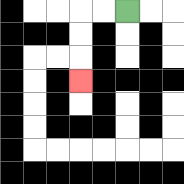{'start': '[5, 0]', 'end': '[3, 3]', 'path_directions': 'L,L,D,D,D', 'path_coordinates': '[[5, 0], [4, 0], [3, 0], [3, 1], [3, 2], [3, 3]]'}